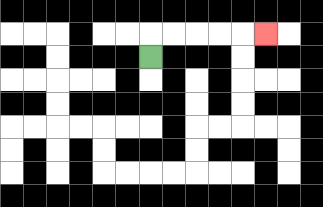{'start': '[6, 2]', 'end': '[11, 1]', 'path_directions': 'U,R,R,R,R,R', 'path_coordinates': '[[6, 2], [6, 1], [7, 1], [8, 1], [9, 1], [10, 1], [11, 1]]'}